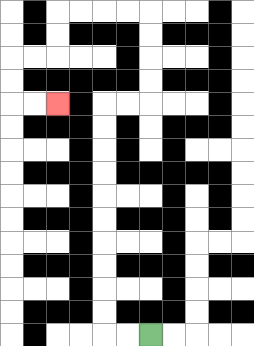{'start': '[6, 14]', 'end': '[2, 4]', 'path_directions': 'L,L,U,U,U,U,U,U,U,U,U,U,R,R,U,U,U,U,L,L,L,L,D,D,L,L,D,D,R,R', 'path_coordinates': '[[6, 14], [5, 14], [4, 14], [4, 13], [4, 12], [4, 11], [4, 10], [4, 9], [4, 8], [4, 7], [4, 6], [4, 5], [4, 4], [5, 4], [6, 4], [6, 3], [6, 2], [6, 1], [6, 0], [5, 0], [4, 0], [3, 0], [2, 0], [2, 1], [2, 2], [1, 2], [0, 2], [0, 3], [0, 4], [1, 4], [2, 4]]'}